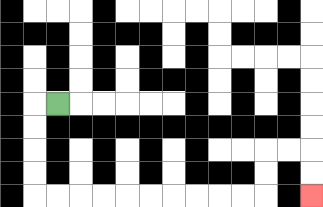{'start': '[2, 4]', 'end': '[13, 8]', 'path_directions': 'L,D,D,D,D,R,R,R,R,R,R,R,R,R,R,U,U,R,R,D,D', 'path_coordinates': '[[2, 4], [1, 4], [1, 5], [1, 6], [1, 7], [1, 8], [2, 8], [3, 8], [4, 8], [5, 8], [6, 8], [7, 8], [8, 8], [9, 8], [10, 8], [11, 8], [11, 7], [11, 6], [12, 6], [13, 6], [13, 7], [13, 8]]'}